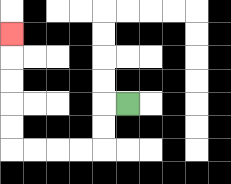{'start': '[5, 4]', 'end': '[0, 1]', 'path_directions': 'L,D,D,L,L,L,L,U,U,U,U,U', 'path_coordinates': '[[5, 4], [4, 4], [4, 5], [4, 6], [3, 6], [2, 6], [1, 6], [0, 6], [0, 5], [0, 4], [0, 3], [0, 2], [0, 1]]'}